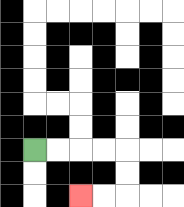{'start': '[1, 6]', 'end': '[3, 8]', 'path_directions': 'R,R,R,R,D,D,L,L', 'path_coordinates': '[[1, 6], [2, 6], [3, 6], [4, 6], [5, 6], [5, 7], [5, 8], [4, 8], [3, 8]]'}